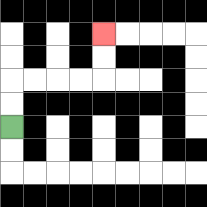{'start': '[0, 5]', 'end': '[4, 1]', 'path_directions': 'U,U,R,R,R,R,U,U', 'path_coordinates': '[[0, 5], [0, 4], [0, 3], [1, 3], [2, 3], [3, 3], [4, 3], [4, 2], [4, 1]]'}